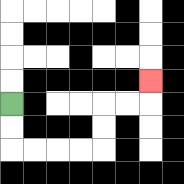{'start': '[0, 4]', 'end': '[6, 3]', 'path_directions': 'D,D,R,R,R,R,U,U,R,R,U', 'path_coordinates': '[[0, 4], [0, 5], [0, 6], [1, 6], [2, 6], [3, 6], [4, 6], [4, 5], [4, 4], [5, 4], [6, 4], [6, 3]]'}